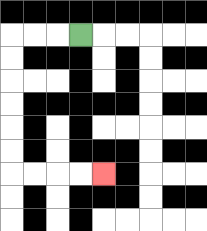{'start': '[3, 1]', 'end': '[4, 7]', 'path_directions': 'L,L,L,D,D,D,D,D,D,R,R,R,R', 'path_coordinates': '[[3, 1], [2, 1], [1, 1], [0, 1], [0, 2], [0, 3], [0, 4], [0, 5], [0, 6], [0, 7], [1, 7], [2, 7], [3, 7], [4, 7]]'}